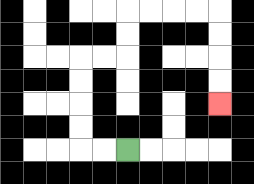{'start': '[5, 6]', 'end': '[9, 4]', 'path_directions': 'L,L,U,U,U,U,R,R,U,U,R,R,R,R,D,D,D,D', 'path_coordinates': '[[5, 6], [4, 6], [3, 6], [3, 5], [3, 4], [3, 3], [3, 2], [4, 2], [5, 2], [5, 1], [5, 0], [6, 0], [7, 0], [8, 0], [9, 0], [9, 1], [9, 2], [9, 3], [9, 4]]'}